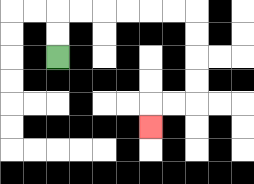{'start': '[2, 2]', 'end': '[6, 5]', 'path_directions': 'U,U,R,R,R,R,R,R,D,D,D,D,L,L,D', 'path_coordinates': '[[2, 2], [2, 1], [2, 0], [3, 0], [4, 0], [5, 0], [6, 0], [7, 0], [8, 0], [8, 1], [8, 2], [8, 3], [8, 4], [7, 4], [6, 4], [6, 5]]'}